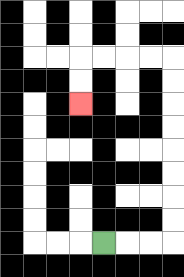{'start': '[4, 10]', 'end': '[3, 4]', 'path_directions': 'R,R,R,U,U,U,U,U,U,U,U,L,L,L,L,D,D', 'path_coordinates': '[[4, 10], [5, 10], [6, 10], [7, 10], [7, 9], [7, 8], [7, 7], [7, 6], [7, 5], [7, 4], [7, 3], [7, 2], [6, 2], [5, 2], [4, 2], [3, 2], [3, 3], [3, 4]]'}